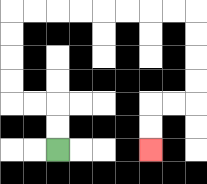{'start': '[2, 6]', 'end': '[6, 6]', 'path_directions': 'U,U,L,L,U,U,U,U,R,R,R,R,R,R,R,R,D,D,D,D,L,L,D,D', 'path_coordinates': '[[2, 6], [2, 5], [2, 4], [1, 4], [0, 4], [0, 3], [0, 2], [0, 1], [0, 0], [1, 0], [2, 0], [3, 0], [4, 0], [5, 0], [6, 0], [7, 0], [8, 0], [8, 1], [8, 2], [8, 3], [8, 4], [7, 4], [6, 4], [6, 5], [6, 6]]'}